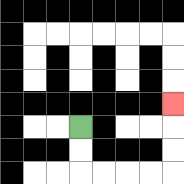{'start': '[3, 5]', 'end': '[7, 4]', 'path_directions': 'D,D,R,R,R,R,U,U,U', 'path_coordinates': '[[3, 5], [3, 6], [3, 7], [4, 7], [5, 7], [6, 7], [7, 7], [7, 6], [7, 5], [7, 4]]'}